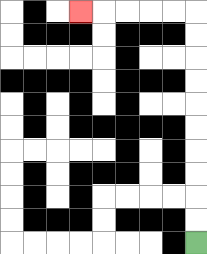{'start': '[8, 10]', 'end': '[3, 0]', 'path_directions': 'U,U,U,U,U,U,U,U,U,U,L,L,L,L,L', 'path_coordinates': '[[8, 10], [8, 9], [8, 8], [8, 7], [8, 6], [8, 5], [8, 4], [8, 3], [8, 2], [8, 1], [8, 0], [7, 0], [6, 0], [5, 0], [4, 0], [3, 0]]'}